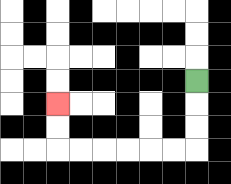{'start': '[8, 3]', 'end': '[2, 4]', 'path_directions': 'D,D,D,L,L,L,L,L,L,U,U', 'path_coordinates': '[[8, 3], [8, 4], [8, 5], [8, 6], [7, 6], [6, 6], [5, 6], [4, 6], [3, 6], [2, 6], [2, 5], [2, 4]]'}